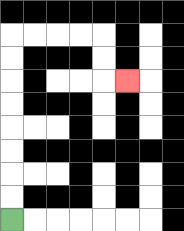{'start': '[0, 9]', 'end': '[5, 3]', 'path_directions': 'U,U,U,U,U,U,U,U,R,R,R,R,D,D,R', 'path_coordinates': '[[0, 9], [0, 8], [0, 7], [0, 6], [0, 5], [0, 4], [0, 3], [0, 2], [0, 1], [1, 1], [2, 1], [3, 1], [4, 1], [4, 2], [4, 3], [5, 3]]'}